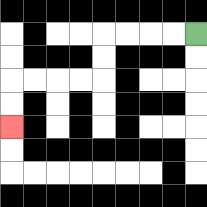{'start': '[8, 1]', 'end': '[0, 5]', 'path_directions': 'L,L,L,L,D,D,L,L,L,L,D,D', 'path_coordinates': '[[8, 1], [7, 1], [6, 1], [5, 1], [4, 1], [4, 2], [4, 3], [3, 3], [2, 3], [1, 3], [0, 3], [0, 4], [0, 5]]'}